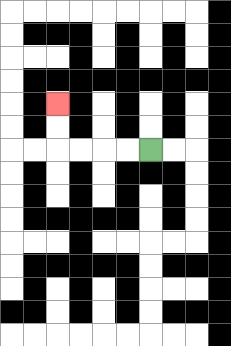{'start': '[6, 6]', 'end': '[2, 4]', 'path_directions': 'L,L,L,L,U,U', 'path_coordinates': '[[6, 6], [5, 6], [4, 6], [3, 6], [2, 6], [2, 5], [2, 4]]'}